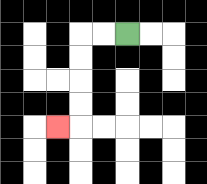{'start': '[5, 1]', 'end': '[2, 5]', 'path_directions': 'L,L,D,D,D,D,L', 'path_coordinates': '[[5, 1], [4, 1], [3, 1], [3, 2], [3, 3], [3, 4], [3, 5], [2, 5]]'}